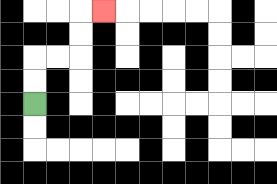{'start': '[1, 4]', 'end': '[4, 0]', 'path_directions': 'U,U,R,R,U,U,R', 'path_coordinates': '[[1, 4], [1, 3], [1, 2], [2, 2], [3, 2], [3, 1], [3, 0], [4, 0]]'}